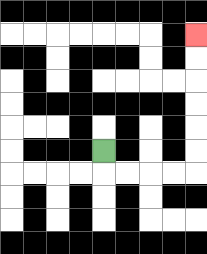{'start': '[4, 6]', 'end': '[8, 1]', 'path_directions': 'D,R,R,R,R,U,U,U,U,U,U', 'path_coordinates': '[[4, 6], [4, 7], [5, 7], [6, 7], [7, 7], [8, 7], [8, 6], [8, 5], [8, 4], [8, 3], [8, 2], [8, 1]]'}